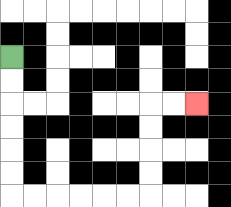{'start': '[0, 2]', 'end': '[8, 4]', 'path_directions': 'D,D,D,D,D,D,R,R,R,R,R,R,U,U,U,U,R,R', 'path_coordinates': '[[0, 2], [0, 3], [0, 4], [0, 5], [0, 6], [0, 7], [0, 8], [1, 8], [2, 8], [3, 8], [4, 8], [5, 8], [6, 8], [6, 7], [6, 6], [6, 5], [6, 4], [7, 4], [8, 4]]'}